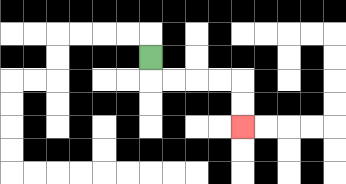{'start': '[6, 2]', 'end': '[10, 5]', 'path_directions': 'D,R,R,R,R,D,D', 'path_coordinates': '[[6, 2], [6, 3], [7, 3], [8, 3], [9, 3], [10, 3], [10, 4], [10, 5]]'}